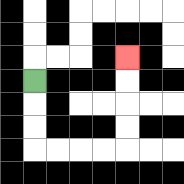{'start': '[1, 3]', 'end': '[5, 2]', 'path_directions': 'D,D,D,R,R,R,R,U,U,U,U', 'path_coordinates': '[[1, 3], [1, 4], [1, 5], [1, 6], [2, 6], [3, 6], [4, 6], [5, 6], [5, 5], [5, 4], [5, 3], [5, 2]]'}